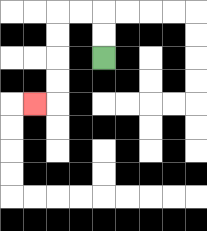{'start': '[4, 2]', 'end': '[1, 4]', 'path_directions': 'U,U,L,L,D,D,D,D,L', 'path_coordinates': '[[4, 2], [4, 1], [4, 0], [3, 0], [2, 0], [2, 1], [2, 2], [2, 3], [2, 4], [1, 4]]'}